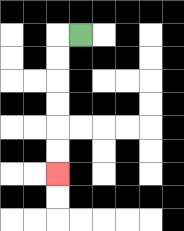{'start': '[3, 1]', 'end': '[2, 7]', 'path_directions': 'L,D,D,D,D,D,D', 'path_coordinates': '[[3, 1], [2, 1], [2, 2], [2, 3], [2, 4], [2, 5], [2, 6], [2, 7]]'}